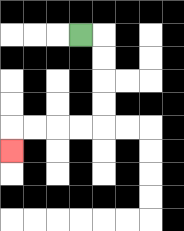{'start': '[3, 1]', 'end': '[0, 6]', 'path_directions': 'R,D,D,D,D,L,L,L,L,D', 'path_coordinates': '[[3, 1], [4, 1], [4, 2], [4, 3], [4, 4], [4, 5], [3, 5], [2, 5], [1, 5], [0, 5], [0, 6]]'}